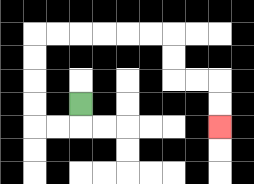{'start': '[3, 4]', 'end': '[9, 5]', 'path_directions': 'D,L,L,U,U,U,U,R,R,R,R,R,R,D,D,R,R,D,D', 'path_coordinates': '[[3, 4], [3, 5], [2, 5], [1, 5], [1, 4], [1, 3], [1, 2], [1, 1], [2, 1], [3, 1], [4, 1], [5, 1], [6, 1], [7, 1], [7, 2], [7, 3], [8, 3], [9, 3], [9, 4], [9, 5]]'}